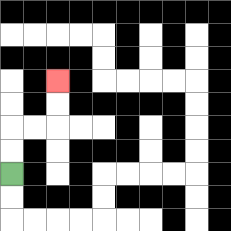{'start': '[0, 7]', 'end': '[2, 3]', 'path_directions': 'U,U,R,R,U,U', 'path_coordinates': '[[0, 7], [0, 6], [0, 5], [1, 5], [2, 5], [2, 4], [2, 3]]'}